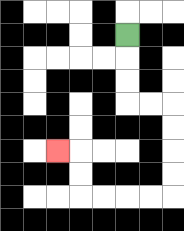{'start': '[5, 1]', 'end': '[2, 6]', 'path_directions': 'D,D,D,R,R,D,D,D,D,L,L,L,L,U,U,L', 'path_coordinates': '[[5, 1], [5, 2], [5, 3], [5, 4], [6, 4], [7, 4], [7, 5], [7, 6], [7, 7], [7, 8], [6, 8], [5, 8], [4, 8], [3, 8], [3, 7], [3, 6], [2, 6]]'}